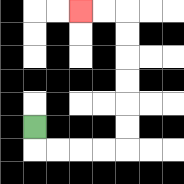{'start': '[1, 5]', 'end': '[3, 0]', 'path_directions': 'D,R,R,R,R,U,U,U,U,U,U,L,L', 'path_coordinates': '[[1, 5], [1, 6], [2, 6], [3, 6], [4, 6], [5, 6], [5, 5], [5, 4], [5, 3], [5, 2], [5, 1], [5, 0], [4, 0], [3, 0]]'}